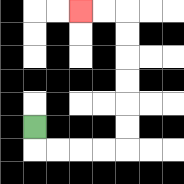{'start': '[1, 5]', 'end': '[3, 0]', 'path_directions': 'D,R,R,R,R,U,U,U,U,U,U,L,L', 'path_coordinates': '[[1, 5], [1, 6], [2, 6], [3, 6], [4, 6], [5, 6], [5, 5], [5, 4], [5, 3], [5, 2], [5, 1], [5, 0], [4, 0], [3, 0]]'}